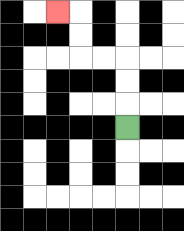{'start': '[5, 5]', 'end': '[2, 0]', 'path_directions': 'U,U,U,L,L,U,U,L', 'path_coordinates': '[[5, 5], [5, 4], [5, 3], [5, 2], [4, 2], [3, 2], [3, 1], [3, 0], [2, 0]]'}